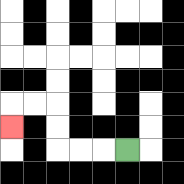{'start': '[5, 6]', 'end': '[0, 5]', 'path_directions': 'L,L,L,U,U,L,L,D', 'path_coordinates': '[[5, 6], [4, 6], [3, 6], [2, 6], [2, 5], [2, 4], [1, 4], [0, 4], [0, 5]]'}